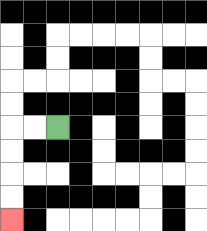{'start': '[2, 5]', 'end': '[0, 9]', 'path_directions': 'L,L,D,D,D,D', 'path_coordinates': '[[2, 5], [1, 5], [0, 5], [0, 6], [0, 7], [0, 8], [0, 9]]'}